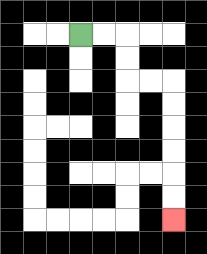{'start': '[3, 1]', 'end': '[7, 9]', 'path_directions': 'R,R,D,D,R,R,D,D,D,D,D,D', 'path_coordinates': '[[3, 1], [4, 1], [5, 1], [5, 2], [5, 3], [6, 3], [7, 3], [7, 4], [7, 5], [7, 6], [7, 7], [7, 8], [7, 9]]'}